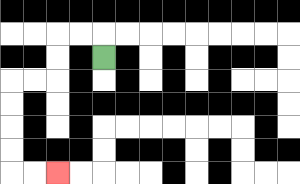{'start': '[4, 2]', 'end': '[2, 7]', 'path_directions': 'U,L,L,D,D,L,L,D,D,D,D,R,R', 'path_coordinates': '[[4, 2], [4, 1], [3, 1], [2, 1], [2, 2], [2, 3], [1, 3], [0, 3], [0, 4], [0, 5], [0, 6], [0, 7], [1, 7], [2, 7]]'}